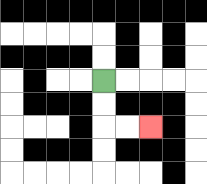{'start': '[4, 3]', 'end': '[6, 5]', 'path_directions': 'D,D,R,R', 'path_coordinates': '[[4, 3], [4, 4], [4, 5], [5, 5], [6, 5]]'}